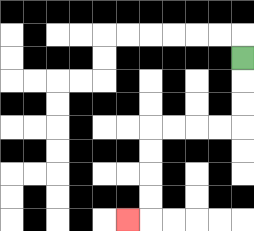{'start': '[10, 2]', 'end': '[5, 9]', 'path_directions': 'D,D,D,L,L,L,L,D,D,D,D,L', 'path_coordinates': '[[10, 2], [10, 3], [10, 4], [10, 5], [9, 5], [8, 5], [7, 5], [6, 5], [6, 6], [6, 7], [6, 8], [6, 9], [5, 9]]'}